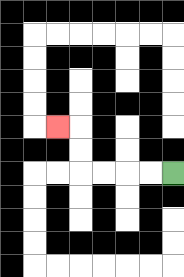{'start': '[7, 7]', 'end': '[2, 5]', 'path_directions': 'L,L,L,L,U,U,L', 'path_coordinates': '[[7, 7], [6, 7], [5, 7], [4, 7], [3, 7], [3, 6], [3, 5], [2, 5]]'}